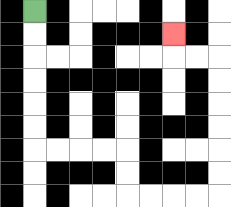{'start': '[1, 0]', 'end': '[7, 1]', 'path_directions': 'D,D,D,D,D,D,R,R,R,R,D,D,R,R,R,R,U,U,U,U,U,U,L,L,U', 'path_coordinates': '[[1, 0], [1, 1], [1, 2], [1, 3], [1, 4], [1, 5], [1, 6], [2, 6], [3, 6], [4, 6], [5, 6], [5, 7], [5, 8], [6, 8], [7, 8], [8, 8], [9, 8], [9, 7], [9, 6], [9, 5], [9, 4], [9, 3], [9, 2], [8, 2], [7, 2], [7, 1]]'}